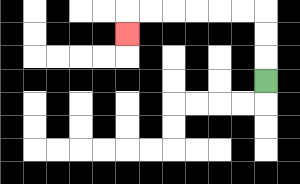{'start': '[11, 3]', 'end': '[5, 1]', 'path_directions': 'U,U,U,L,L,L,L,L,L,D', 'path_coordinates': '[[11, 3], [11, 2], [11, 1], [11, 0], [10, 0], [9, 0], [8, 0], [7, 0], [6, 0], [5, 0], [5, 1]]'}